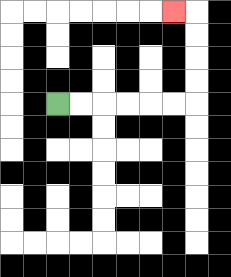{'start': '[2, 4]', 'end': '[7, 0]', 'path_directions': 'R,R,R,R,R,R,U,U,U,U,L', 'path_coordinates': '[[2, 4], [3, 4], [4, 4], [5, 4], [6, 4], [7, 4], [8, 4], [8, 3], [8, 2], [8, 1], [8, 0], [7, 0]]'}